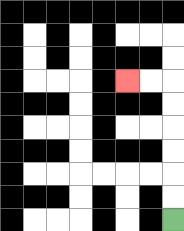{'start': '[7, 9]', 'end': '[5, 3]', 'path_directions': 'U,U,U,U,U,U,L,L', 'path_coordinates': '[[7, 9], [7, 8], [7, 7], [7, 6], [7, 5], [7, 4], [7, 3], [6, 3], [5, 3]]'}